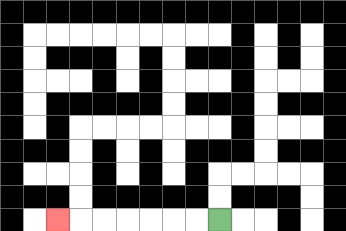{'start': '[9, 9]', 'end': '[2, 9]', 'path_directions': 'L,L,L,L,L,L,L', 'path_coordinates': '[[9, 9], [8, 9], [7, 9], [6, 9], [5, 9], [4, 9], [3, 9], [2, 9]]'}